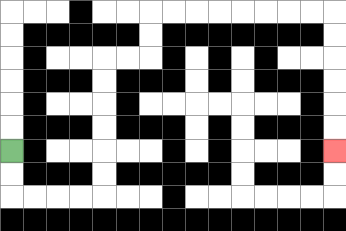{'start': '[0, 6]', 'end': '[14, 6]', 'path_directions': 'D,D,R,R,R,R,U,U,U,U,U,U,R,R,U,U,R,R,R,R,R,R,R,R,D,D,D,D,D,D', 'path_coordinates': '[[0, 6], [0, 7], [0, 8], [1, 8], [2, 8], [3, 8], [4, 8], [4, 7], [4, 6], [4, 5], [4, 4], [4, 3], [4, 2], [5, 2], [6, 2], [6, 1], [6, 0], [7, 0], [8, 0], [9, 0], [10, 0], [11, 0], [12, 0], [13, 0], [14, 0], [14, 1], [14, 2], [14, 3], [14, 4], [14, 5], [14, 6]]'}